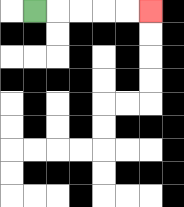{'start': '[1, 0]', 'end': '[6, 0]', 'path_directions': 'R,R,R,R,R', 'path_coordinates': '[[1, 0], [2, 0], [3, 0], [4, 0], [5, 0], [6, 0]]'}